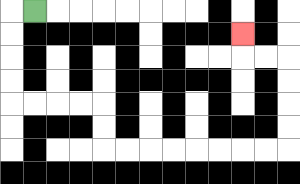{'start': '[1, 0]', 'end': '[10, 1]', 'path_directions': 'L,D,D,D,D,R,R,R,R,D,D,R,R,R,R,R,R,R,R,U,U,U,U,L,L,U', 'path_coordinates': '[[1, 0], [0, 0], [0, 1], [0, 2], [0, 3], [0, 4], [1, 4], [2, 4], [3, 4], [4, 4], [4, 5], [4, 6], [5, 6], [6, 6], [7, 6], [8, 6], [9, 6], [10, 6], [11, 6], [12, 6], [12, 5], [12, 4], [12, 3], [12, 2], [11, 2], [10, 2], [10, 1]]'}